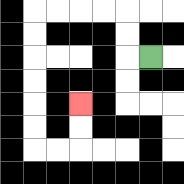{'start': '[6, 2]', 'end': '[3, 4]', 'path_directions': 'L,U,U,L,L,L,L,D,D,D,D,D,D,R,R,U,U', 'path_coordinates': '[[6, 2], [5, 2], [5, 1], [5, 0], [4, 0], [3, 0], [2, 0], [1, 0], [1, 1], [1, 2], [1, 3], [1, 4], [1, 5], [1, 6], [2, 6], [3, 6], [3, 5], [3, 4]]'}